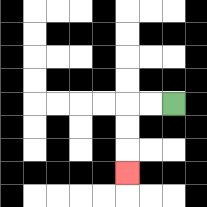{'start': '[7, 4]', 'end': '[5, 7]', 'path_directions': 'L,L,D,D,D', 'path_coordinates': '[[7, 4], [6, 4], [5, 4], [5, 5], [5, 6], [5, 7]]'}